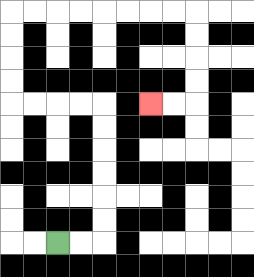{'start': '[2, 10]', 'end': '[6, 4]', 'path_directions': 'R,R,U,U,U,U,U,U,L,L,L,L,U,U,U,U,R,R,R,R,R,R,R,R,D,D,D,D,L,L', 'path_coordinates': '[[2, 10], [3, 10], [4, 10], [4, 9], [4, 8], [4, 7], [4, 6], [4, 5], [4, 4], [3, 4], [2, 4], [1, 4], [0, 4], [0, 3], [0, 2], [0, 1], [0, 0], [1, 0], [2, 0], [3, 0], [4, 0], [5, 0], [6, 0], [7, 0], [8, 0], [8, 1], [8, 2], [8, 3], [8, 4], [7, 4], [6, 4]]'}